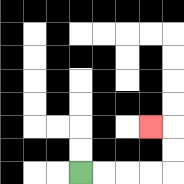{'start': '[3, 7]', 'end': '[6, 5]', 'path_directions': 'R,R,R,R,U,U,L', 'path_coordinates': '[[3, 7], [4, 7], [5, 7], [6, 7], [7, 7], [7, 6], [7, 5], [6, 5]]'}